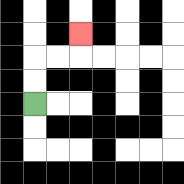{'start': '[1, 4]', 'end': '[3, 1]', 'path_directions': 'U,U,R,R,U', 'path_coordinates': '[[1, 4], [1, 3], [1, 2], [2, 2], [3, 2], [3, 1]]'}